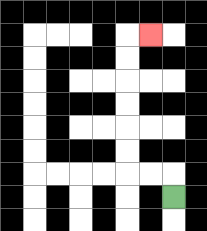{'start': '[7, 8]', 'end': '[6, 1]', 'path_directions': 'U,L,L,U,U,U,U,U,U,R', 'path_coordinates': '[[7, 8], [7, 7], [6, 7], [5, 7], [5, 6], [5, 5], [5, 4], [5, 3], [5, 2], [5, 1], [6, 1]]'}